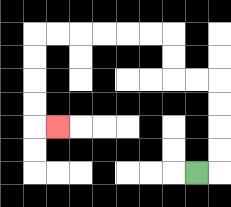{'start': '[8, 7]', 'end': '[2, 5]', 'path_directions': 'R,U,U,U,U,L,L,U,U,L,L,L,L,L,L,D,D,D,D,R', 'path_coordinates': '[[8, 7], [9, 7], [9, 6], [9, 5], [9, 4], [9, 3], [8, 3], [7, 3], [7, 2], [7, 1], [6, 1], [5, 1], [4, 1], [3, 1], [2, 1], [1, 1], [1, 2], [1, 3], [1, 4], [1, 5], [2, 5]]'}